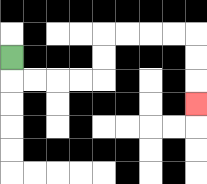{'start': '[0, 2]', 'end': '[8, 4]', 'path_directions': 'D,R,R,R,R,U,U,R,R,R,R,D,D,D', 'path_coordinates': '[[0, 2], [0, 3], [1, 3], [2, 3], [3, 3], [4, 3], [4, 2], [4, 1], [5, 1], [6, 1], [7, 1], [8, 1], [8, 2], [8, 3], [8, 4]]'}